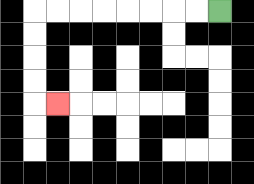{'start': '[9, 0]', 'end': '[2, 4]', 'path_directions': 'L,L,L,L,L,L,L,L,D,D,D,D,R', 'path_coordinates': '[[9, 0], [8, 0], [7, 0], [6, 0], [5, 0], [4, 0], [3, 0], [2, 0], [1, 0], [1, 1], [1, 2], [1, 3], [1, 4], [2, 4]]'}